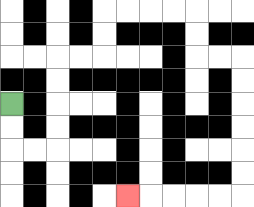{'start': '[0, 4]', 'end': '[5, 8]', 'path_directions': 'D,D,R,R,U,U,U,U,R,R,U,U,R,R,R,R,D,D,R,R,D,D,D,D,D,D,L,L,L,L,L', 'path_coordinates': '[[0, 4], [0, 5], [0, 6], [1, 6], [2, 6], [2, 5], [2, 4], [2, 3], [2, 2], [3, 2], [4, 2], [4, 1], [4, 0], [5, 0], [6, 0], [7, 0], [8, 0], [8, 1], [8, 2], [9, 2], [10, 2], [10, 3], [10, 4], [10, 5], [10, 6], [10, 7], [10, 8], [9, 8], [8, 8], [7, 8], [6, 8], [5, 8]]'}